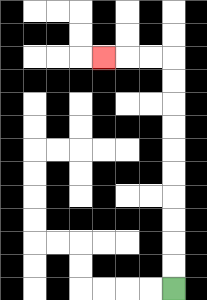{'start': '[7, 12]', 'end': '[4, 2]', 'path_directions': 'U,U,U,U,U,U,U,U,U,U,L,L,L', 'path_coordinates': '[[7, 12], [7, 11], [7, 10], [7, 9], [7, 8], [7, 7], [7, 6], [7, 5], [7, 4], [7, 3], [7, 2], [6, 2], [5, 2], [4, 2]]'}